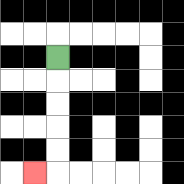{'start': '[2, 2]', 'end': '[1, 7]', 'path_directions': 'D,D,D,D,D,L', 'path_coordinates': '[[2, 2], [2, 3], [2, 4], [2, 5], [2, 6], [2, 7], [1, 7]]'}